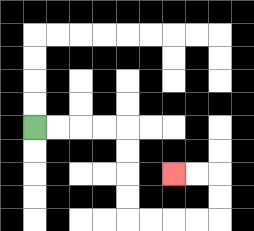{'start': '[1, 5]', 'end': '[7, 7]', 'path_directions': 'R,R,R,R,D,D,D,D,R,R,R,R,U,U,L,L', 'path_coordinates': '[[1, 5], [2, 5], [3, 5], [4, 5], [5, 5], [5, 6], [5, 7], [5, 8], [5, 9], [6, 9], [7, 9], [8, 9], [9, 9], [9, 8], [9, 7], [8, 7], [7, 7]]'}